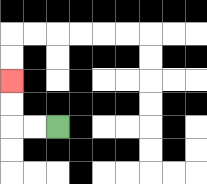{'start': '[2, 5]', 'end': '[0, 3]', 'path_directions': 'L,L,U,U', 'path_coordinates': '[[2, 5], [1, 5], [0, 5], [0, 4], [0, 3]]'}